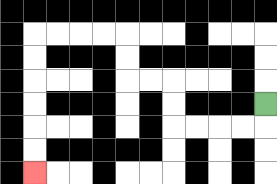{'start': '[11, 4]', 'end': '[1, 7]', 'path_directions': 'D,L,L,L,L,U,U,L,L,U,U,L,L,L,L,D,D,D,D,D,D', 'path_coordinates': '[[11, 4], [11, 5], [10, 5], [9, 5], [8, 5], [7, 5], [7, 4], [7, 3], [6, 3], [5, 3], [5, 2], [5, 1], [4, 1], [3, 1], [2, 1], [1, 1], [1, 2], [1, 3], [1, 4], [1, 5], [1, 6], [1, 7]]'}